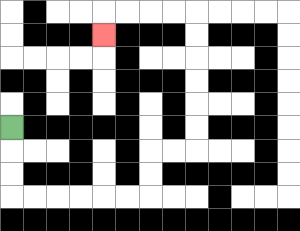{'start': '[0, 5]', 'end': '[4, 1]', 'path_directions': 'D,D,D,R,R,R,R,R,R,U,U,R,R,U,U,U,U,U,U,L,L,L,L,D', 'path_coordinates': '[[0, 5], [0, 6], [0, 7], [0, 8], [1, 8], [2, 8], [3, 8], [4, 8], [5, 8], [6, 8], [6, 7], [6, 6], [7, 6], [8, 6], [8, 5], [8, 4], [8, 3], [8, 2], [8, 1], [8, 0], [7, 0], [6, 0], [5, 0], [4, 0], [4, 1]]'}